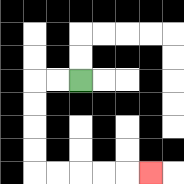{'start': '[3, 3]', 'end': '[6, 7]', 'path_directions': 'L,L,D,D,D,D,R,R,R,R,R', 'path_coordinates': '[[3, 3], [2, 3], [1, 3], [1, 4], [1, 5], [1, 6], [1, 7], [2, 7], [3, 7], [4, 7], [5, 7], [6, 7]]'}